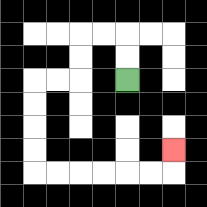{'start': '[5, 3]', 'end': '[7, 6]', 'path_directions': 'U,U,L,L,D,D,L,L,D,D,D,D,R,R,R,R,R,R,U', 'path_coordinates': '[[5, 3], [5, 2], [5, 1], [4, 1], [3, 1], [3, 2], [3, 3], [2, 3], [1, 3], [1, 4], [1, 5], [1, 6], [1, 7], [2, 7], [3, 7], [4, 7], [5, 7], [6, 7], [7, 7], [7, 6]]'}